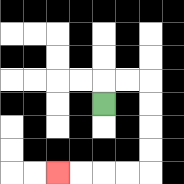{'start': '[4, 4]', 'end': '[2, 7]', 'path_directions': 'U,R,R,D,D,D,D,L,L,L,L', 'path_coordinates': '[[4, 4], [4, 3], [5, 3], [6, 3], [6, 4], [6, 5], [6, 6], [6, 7], [5, 7], [4, 7], [3, 7], [2, 7]]'}